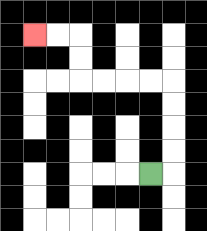{'start': '[6, 7]', 'end': '[1, 1]', 'path_directions': 'R,U,U,U,U,L,L,L,L,U,U,L,L', 'path_coordinates': '[[6, 7], [7, 7], [7, 6], [7, 5], [7, 4], [7, 3], [6, 3], [5, 3], [4, 3], [3, 3], [3, 2], [3, 1], [2, 1], [1, 1]]'}